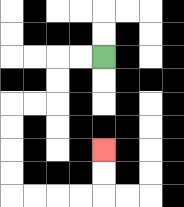{'start': '[4, 2]', 'end': '[4, 6]', 'path_directions': 'L,L,D,D,L,L,D,D,D,D,R,R,R,R,U,U', 'path_coordinates': '[[4, 2], [3, 2], [2, 2], [2, 3], [2, 4], [1, 4], [0, 4], [0, 5], [0, 6], [0, 7], [0, 8], [1, 8], [2, 8], [3, 8], [4, 8], [4, 7], [4, 6]]'}